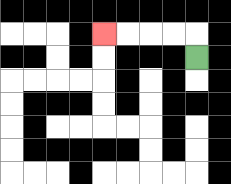{'start': '[8, 2]', 'end': '[4, 1]', 'path_directions': 'U,L,L,L,L', 'path_coordinates': '[[8, 2], [8, 1], [7, 1], [6, 1], [5, 1], [4, 1]]'}